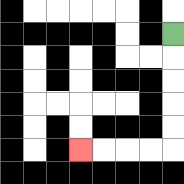{'start': '[7, 1]', 'end': '[3, 6]', 'path_directions': 'D,D,D,D,D,L,L,L,L', 'path_coordinates': '[[7, 1], [7, 2], [7, 3], [7, 4], [7, 5], [7, 6], [6, 6], [5, 6], [4, 6], [3, 6]]'}